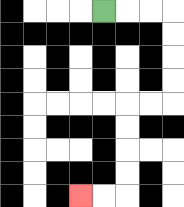{'start': '[4, 0]', 'end': '[3, 8]', 'path_directions': 'R,R,R,D,D,D,D,L,L,D,D,D,D,L,L', 'path_coordinates': '[[4, 0], [5, 0], [6, 0], [7, 0], [7, 1], [7, 2], [7, 3], [7, 4], [6, 4], [5, 4], [5, 5], [5, 6], [5, 7], [5, 8], [4, 8], [3, 8]]'}